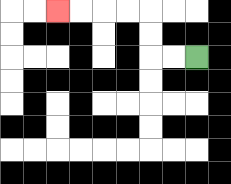{'start': '[8, 2]', 'end': '[2, 0]', 'path_directions': 'L,L,U,U,L,L,L,L', 'path_coordinates': '[[8, 2], [7, 2], [6, 2], [6, 1], [6, 0], [5, 0], [4, 0], [3, 0], [2, 0]]'}